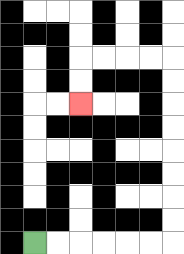{'start': '[1, 10]', 'end': '[3, 4]', 'path_directions': 'R,R,R,R,R,R,U,U,U,U,U,U,U,U,L,L,L,L,D,D', 'path_coordinates': '[[1, 10], [2, 10], [3, 10], [4, 10], [5, 10], [6, 10], [7, 10], [7, 9], [7, 8], [7, 7], [7, 6], [7, 5], [7, 4], [7, 3], [7, 2], [6, 2], [5, 2], [4, 2], [3, 2], [3, 3], [3, 4]]'}